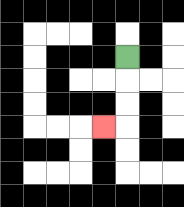{'start': '[5, 2]', 'end': '[4, 5]', 'path_directions': 'D,D,D,L', 'path_coordinates': '[[5, 2], [5, 3], [5, 4], [5, 5], [4, 5]]'}